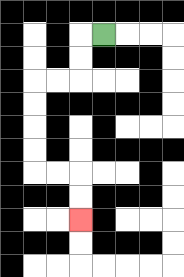{'start': '[4, 1]', 'end': '[3, 9]', 'path_directions': 'L,D,D,L,L,D,D,D,D,R,R,D,D', 'path_coordinates': '[[4, 1], [3, 1], [3, 2], [3, 3], [2, 3], [1, 3], [1, 4], [1, 5], [1, 6], [1, 7], [2, 7], [3, 7], [3, 8], [3, 9]]'}